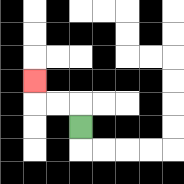{'start': '[3, 5]', 'end': '[1, 3]', 'path_directions': 'U,L,L,U', 'path_coordinates': '[[3, 5], [3, 4], [2, 4], [1, 4], [1, 3]]'}